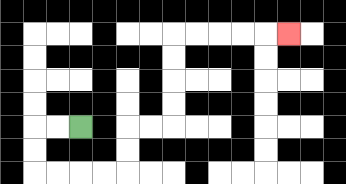{'start': '[3, 5]', 'end': '[12, 1]', 'path_directions': 'L,L,D,D,R,R,R,R,U,U,R,R,U,U,U,U,R,R,R,R,R', 'path_coordinates': '[[3, 5], [2, 5], [1, 5], [1, 6], [1, 7], [2, 7], [3, 7], [4, 7], [5, 7], [5, 6], [5, 5], [6, 5], [7, 5], [7, 4], [7, 3], [7, 2], [7, 1], [8, 1], [9, 1], [10, 1], [11, 1], [12, 1]]'}